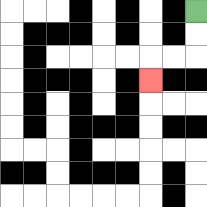{'start': '[8, 0]', 'end': '[6, 3]', 'path_directions': 'D,D,L,L,D', 'path_coordinates': '[[8, 0], [8, 1], [8, 2], [7, 2], [6, 2], [6, 3]]'}